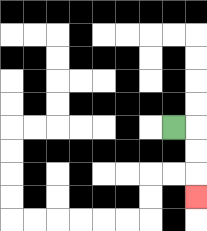{'start': '[7, 5]', 'end': '[8, 8]', 'path_directions': 'R,D,D,D', 'path_coordinates': '[[7, 5], [8, 5], [8, 6], [8, 7], [8, 8]]'}